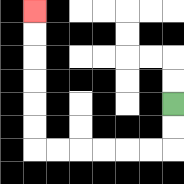{'start': '[7, 4]', 'end': '[1, 0]', 'path_directions': 'D,D,L,L,L,L,L,L,U,U,U,U,U,U', 'path_coordinates': '[[7, 4], [7, 5], [7, 6], [6, 6], [5, 6], [4, 6], [3, 6], [2, 6], [1, 6], [1, 5], [1, 4], [1, 3], [1, 2], [1, 1], [1, 0]]'}